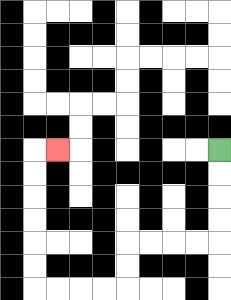{'start': '[9, 6]', 'end': '[2, 6]', 'path_directions': 'D,D,D,D,L,L,L,L,D,D,L,L,L,L,U,U,U,U,U,U,R', 'path_coordinates': '[[9, 6], [9, 7], [9, 8], [9, 9], [9, 10], [8, 10], [7, 10], [6, 10], [5, 10], [5, 11], [5, 12], [4, 12], [3, 12], [2, 12], [1, 12], [1, 11], [1, 10], [1, 9], [1, 8], [1, 7], [1, 6], [2, 6]]'}